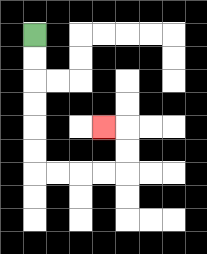{'start': '[1, 1]', 'end': '[4, 5]', 'path_directions': 'D,D,D,D,D,D,R,R,R,R,U,U,L', 'path_coordinates': '[[1, 1], [1, 2], [1, 3], [1, 4], [1, 5], [1, 6], [1, 7], [2, 7], [3, 7], [4, 7], [5, 7], [5, 6], [5, 5], [4, 5]]'}